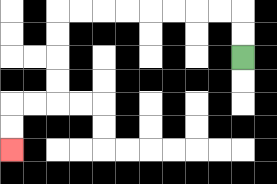{'start': '[10, 2]', 'end': '[0, 6]', 'path_directions': 'U,U,L,L,L,L,L,L,L,L,D,D,D,D,L,L,D,D', 'path_coordinates': '[[10, 2], [10, 1], [10, 0], [9, 0], [8, 0], [7, 0], [6, 0], [5, 0], [4, 0], [3, 0], [2, 0], [2, 1], [2, 2], [2, 3], [2, 4], [1, 4], [0, 4], [0, 5], [0, 6]]'}